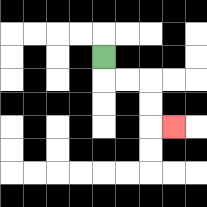{'start': '[4, 2]', 'end': '[7, 5]', 'path_directions': 'D,R,R,D,D,R', 'path_coordinates': '[[4, 2], [4, 3], [5, 3], [6, 3], [6, 4], [6, 5], [7, 5]]'}